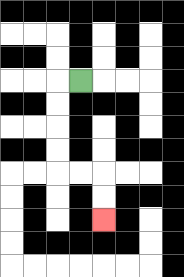{'start': '[3, 3]', 'end': '[4, 9]', 'path_directions': 'L,D,D,D,D,R,R,D,D', 'path_coordinates': '[[3, 3], [2, 3], [2, 4], [2, 5], [2, 6], [2, 7], [3, 7], [4, 7], [4, 8], [4, 9]]'}